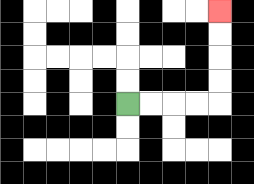{'start': '[5, 4]', 'end': '[9, 0]', 'path_directions': 'R,R,R,R,U,U,U,U', 'path_coordinates': '[[5, 4], [6, 4], [7, 4], [8, 4], [9, 4], [9, 3], [9, 2], [9, 1], [9, 0]]'}